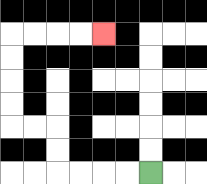{'start': '[6, 7]', 'end': '[4, 1]', 'path_directions': 'L,L,L,L,U,U,L,L,U,U,U,U,R,R,R,R', 'path_coordinates': '[[6, 7], [5, 7], [4, 7], [3, 7], [2, 7], [2, 6], [2, 5], [1, 5], [0, 5], [0, 4], [0, 3], [0, 2], [0, 1], [1, 1], [2, 1], [3, 1], [4, 1]]'}